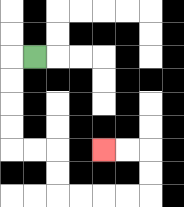{'start': '[1, 2]', 'end': '[4, 6]', 'path_directions': 'L,D,D,D,D,R,R,D,D,R,R,R,R,U,U,L,L', 'path_coordinates': '[[1, 2], [0, 2], [0, 3], [0, 4], [0, 5], [0, 6], [1, 6], [2, 6], [2, 7], [2, 8], [3, 8], [4, 8], [5, 8], [6, 8], [6, 7], [6, 6], [5, 6], [4, 6]]'}